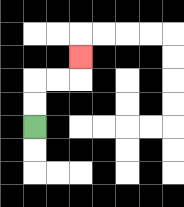{'start': '[1, 5]', 'end': '[3, 2]', 'path_directions': 'U,U,R,R,U', 'path_coordinates': '[[1, 5], [1, 4], [1, 3], [2, 3], [3, 3], [3, 2]]'}